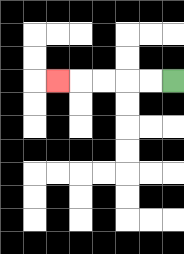{'start': '[7, 3]', 'end': '[2, 3]', 'path_directions': 'L,L,L,L,L', 'path_coordinates': '[[7, 3], [6, 3], [5, 3], [4, 3], [3, 3], [2, 3]]'}